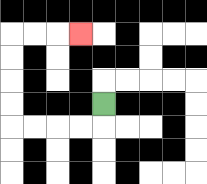{'start': '[4, 4]', 'end': '[3, 1]', 'path_directions': 'D,L,L,L,L,U,U,U,U,R,R,R', 'path_coordinates': '[[4, 4], [4, 5], [3, 5], [2, 5], [1, 5], [0, 5], [0, 4], [0, 3], [0, 2], [0, 1], [1, 1], [2, 1], [3, 1]]'}